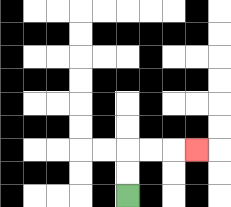{'start': '[5, 8]', 'end': '[8, 6]', 'path_directions': 'U,U,R,R,R', 'path_coordinates': '[[5, 8], [5, 7], [5, 6], [6, 6], [7, 6], [8, 6]]'}